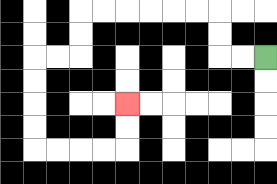{'start': '[11, 2]', 'end': '[5, 4]', 'path_directions': 'L,L,U,U,L,L,L,L,L,L,D,D,L,L,D,D,D,D,R,R,R,R,U,U', 'path_coordinates': '[[11, 2], [10, 2], [9, 2], [9, 1], [9, 0], [8, 0], [7, 0], [6, 0], [5, 0], [4, 0], [3, 0], [3, 1], [3, 2], [2, 2], [1, 2], [1, 3], [1, 4], [1, 5], [1, 6], [2, 6], [3, 6], [4, 6], [5, 6], [5, 5], [5, 4]]'}